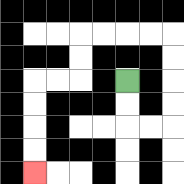{'start': '[5, 3]', 'end': '[1, 7]', 'path_directions': 'D,D,R,R,U,U,U,U,L,L,L,L,D,D,L,L,D,D,D,D', 'path_coordinates': '[[5, 3], [5, 4], [5, 5], [6, 5], [7, 5], [7, 4], [7, 3], [7, 2], [7, 1], [6, 1], [5, 1], [4, 1], [3, 1], [3, 2], [3, 3], [2, 3], [1, 3], [1, 4], [1, 5], [1, 6], [1, 7]]'}